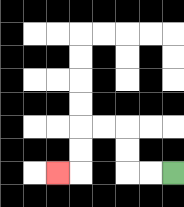{'start': '[7, 7]', 'end': '[2, 7]', 'path_directions': 'L,L,U,U,L,L,D,D,L', 'path_coordinates': '[[7, 7], [6, 7], [5, 7], [5, 6], [5, 5], [4, 5], [3, 5], [3, 6], [3, 7], [2, 7]]'}